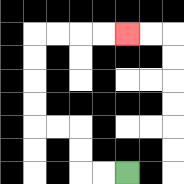{'start': '[5, 7]', 'end': '[5, 1]', 'path_directions': 'L,L,U,U,L,L,U,U,U,U,R,R,R,R', 'path_coordinates': '[[5, 7], [4, 7], [3, 7], [3, 6], [3, 5], [2, 5], [1, 5], [1, 4], [1, 3], [1, 2], [1, 1], [2, 1], [3, 1], [4, 1], [5, 1]]'}